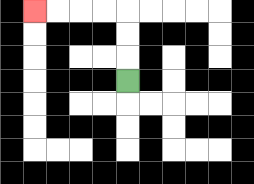{'start': '[5, 3]', 'end': '[1, 0]', 'path_directions': 'U,U,U,L,L,L,L', 'path_coordinates': '[[5, 3], [5, 2], [5, 1], [5, 0], [4, 0], [3, 0], [2, 0], [1, 0]]'}